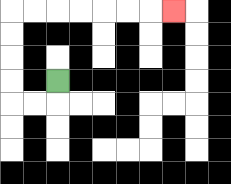{'start': '[2, 3]', 'end': '[7, 0]', 'path_directions': 'D,L,L,U,U,U,U,R,R,R,R,R,R,R', 'path_coordinates': '[[2, 3], [2, 4], [1, 4], [0, 4], [0, 3], [0, 2], [0, 1], [0, 0], [1, 0], [2, 0], [3, 0], [4, 0], [5, 0], [6, 0], [7, 0]]'}